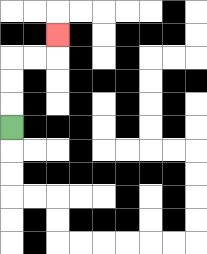{'start': '[0, 5]', 'end': '[2, 1]', 'path_directions': 'U,U,U,R,R,U', 'path_coordinates': '[[0, 5], [0, 4], [0, 3], [0, 2], [1, 2], [2, 2], [2, 1]]'}